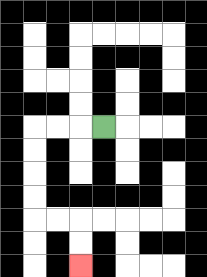{'start': '[4, 5]', 'end': '[3, 11]', 'path_directions': 'L,L,L,D,D,D,D,R,R,D,D', 'path_coordinates': '[[4, 5], [3, 5], [2, 5], [1, 5], [1, 6], [1, 7], [1, 8], [1, 9], [2, 9], [3, 9], [3, 10], [3, 11]]'}